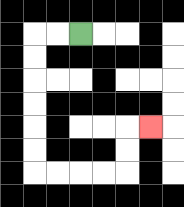{'start': '[3, 1]', 'end': '[6, 5]', 'path_directions': 'L,L,D,D,D,D,D,D,R,R,R,R,U,U,R', 'path_coordinates': '[[3, 1], [2, 1], [1, 1], [1, 2], [1, 3], [1, 4], [1, 5], [1, 6], [1, 7], [2, 7], [3, 7], [4, 7], [5, 7], [5, 6], [5, 5], [6, 5]]'}